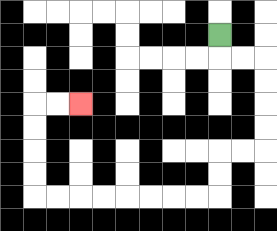{'start': '[9, 1]', 'end': '[3, 4]', 'path_directions': 'D,R,R,D,D,D,D,L,L,D,D,L,L,L,L,L,L,L,L,U,U,U,U,R,R', 'path_coordinates': '[[9, 1], [9, 2], [10, 2], [11, 2], [11, 3], [11, 4], [11, 5], [11, 6], [10, 6], [9, 6], [9, 7], [9, 8], [8, 8], [7, 8], [6, 8], [5, 8], [4, 8], [3, 8], [2, 8], [1, 8], [1, 7], [1, 6], [1, 5], [1, 4], [2, 4], [3, 4]]'}